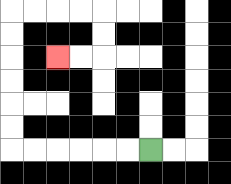{'start': '[6, 6]', 'end': '[2, 2]', 'path_directions': 'L,L,L,L,L,L,U,U,U,U,U,U,R,R,R,R,D,D,L,L', 'path_coordinates': '[[6, 6], [5, 6], [4, 6], [3, 6], [2, 6], [1, 6], [0, 6], [0, 5], [0, 4], [0, 3], [0, 2], [0, 1], [0, 0], [1, 0], [2, 0], [3, 0], [4, 0], [4, 1], [4, 2], [3, 2], [2, 2]]'}